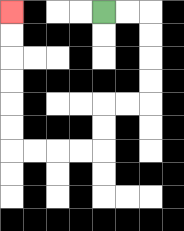{'start': '[4, 0]', 'end': '[0, 0]', 'path_directions': 'R,R,D,D,D,D,L,L,D,D,L,L,L,L,U,U,U,U,U,U', 'path_coordinates': '[[4, 0], [5, 0], [6, 0], [6, 1], [6, 2], [6, 3], [6, 4], [5, 4], [4, 4], [4, 5], [4, 6], [3, 6], [2, 6], [1, 6], [0, 6], [0, 5], [0, 4], [0, 3], [0, 2], [0, 1], [0, 0]]'}